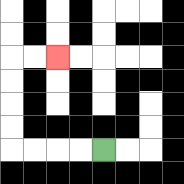{'start': '[4, 6]', 'end': '[2, 2]', 'path_directions': 'L,L,L,L,U,U,U,U,R,R', 'path_coordinates': '[[4, 6], [3, 6], [2, 6], [1, 6], [0, 6], [0, 5], [0, 4], [0, 3], [0, 2], [1, 2], [2, 2]]'}